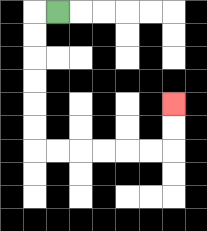{'start': '[2, 0]', 'end': '[7, 4]', 'path_directions': 'L,D,D,D,D,D,D,R,R,R,R,R,R,U,U', 'path_coordinates': '[[2, 0], [1, 0], [1, 1], [1, 2], [1, 3], [1, 4], [1, 5], [1, 6], [2, 6], [3, 6], [4, 6], [5, 6], [6, 6], [7, 6], [7, 5], [7, 4]]'}